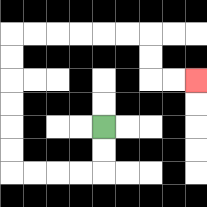{'start': '[4, 5]', 'end': '[8, 3]', 'path_directions': 'D,D,L,L,L,L,U,U,U,U,U,U,R,R,R,R,R,R,D,D,R,R', 'path_coordinates': '[[4, 5], [4, 6], [4, 7], [3, 7], [2, 7], [1, 7], [0, 7], [0, 6], [0, 5], [0, 4], [0, 3], [0, 2], [0, 1], [1, 1], [2, 1], [3, 1], [4, 1], [5, 1], [6, 1], [6, 2], [6, 3], [7, 3], [8, 3]]'}